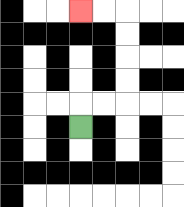{'start': '[3, 5]', 'end': '[3, 0]', 'path_directions': 'U,R,R,U,U,U,U,L,L', 'path_coordinates': '[[3, 5], [3, 4], [4, 4], [5, 4], [5, 3], [5, 2], [5, 1], [5, 0], [4, 0], [3, 0]]'}